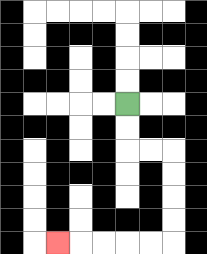{'start': '[5, 4]', 'end': '[2, 10]', 'path_directions': 'D,D,R,R,D,D,D,D,L,L,L,L,L', 'path_coordinates': '[[5, 4], [5, 5], [5, 6], [6, 6], [7, 6], [7, 7], [7, 8], [7, 9], [7, 10], [6, 10], [5, 10], [4, 10], [3, 10], [2, 10]]'}